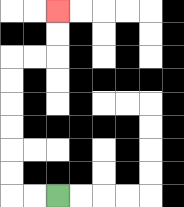{'start': '[2, 8]', 'end': '[2, 0]', 'path_directions': 'L,L,U,U,U,U,U,U,R,R,U,U', 'path_coordinates': '[[2, 8], [1, 8], [0, 8], [0, 7], [0, 6], [0, 5], [0, 4], [0, 3], [0, 2], [1, 2], [2, 2], [2, 1], [2, 0]]'}